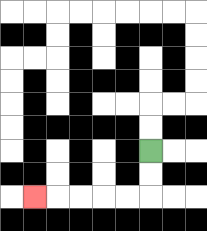{'start': '[6, 6]', 'end': '[1, 8]', 'path_directions': 'D,D,L,L,L,L,L', 'path_coordinates': '[[6, 6], [6, 7], [6, 8], [5, 8], [4, 8], [3, 8], [2, 8], [1, 8]]'}